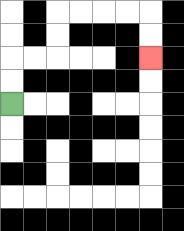{'start': '[0, 4]', 'end': '[6, 2]', 'path_directions': 'U,U,R,R,U,U,R,R,R,R,D,D', 'path_coordinates': '[[0, 4], [0, 3], [0, 2], [1, 2], [2, 2], [2, 1], [2, 0], [3, 0], [4, 0], [5, 0], [6, 0], [6, 1], [6, 2]]'}